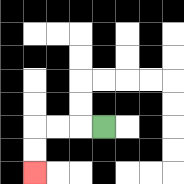{'start': '[4, 5]', 'end': '[1, 7]', 'path_directions': 'L,L,L,D,D', 'path_coordinates': '[[4, 5], [3, 5], [2, 5], [1, 5], [1, 6], [1, 7]]'}